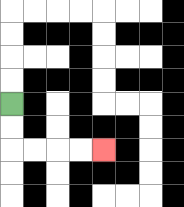{'start': '[0, 4]', 'end': '[4, 6]', 'path_directions': 'D,D,R,R,R,R', 'path_coordinates': '[[0, 4], [0, 5], [0, 6], [1, 6], [2, 6], [3, 6], [4, 6]]'}